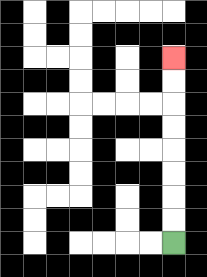{'start': '[7, 10]', 'end': '[7, 2]', 'path_directions': 'U,U,U,U,U,U,U,U', 'path_coordinates': '[[7, 10], [7, 9], [7, 8], [7, 7], [7, 6], [7, 5], [7, 4], [7, 3], [7, 2]]'}